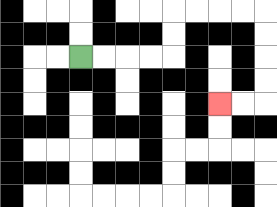{'start': '[3, 2]', 'end': '[9, 4]', 'path_directions': 'R,R,R,R,U,U,R,R,R,R,D,D,D,D,L,L', 'path_coordinates': '[[3, 2], [4, 2], [5, 2], [6, 2], [7, 2], [7, 1], [7, 0], [8, 0], [9, 0], [10, 0], [11, 0], [11, 1], [11, 2], [11, 3], [11, 4], [10, 4], [9, 4]]'}